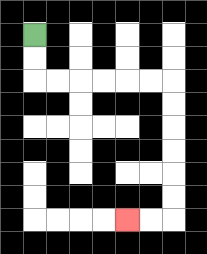{'start': '[1, 1]', 'end': '[5, 9]', 'path_directions': 'D,D,R,R,R,R,R,R,D,D,D,D,D,D,L,L', 'path_coordinates': '[[1, 1], [1, 2], [1, 3], [2, 3], [3, 3], [4, 3], [5, 3], [6, 3], [7, 3], [7, 4], [7, 5], [7, 6], [7, 7], [7, 8], [7, 9], [6, 9], [5, 9]]'}